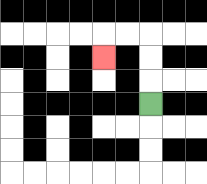{'start': '[6, 4]', 'end': '[4, 2]', 'path_directions': 'U,U,U,L,L,D', 'path_coordinates': '[[6, 4], [6, 3], [6, 2], [6, 1], [5, 1], [4, 1], [4, 2]]'}